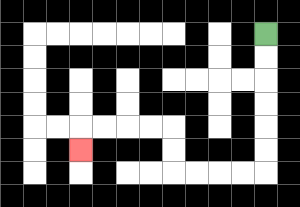{'start': '[11, 1]', 'end': '[3, 6]', 'path_directions': 'D,D,D,D,D,D,L,L,L,L,U,U,L,L,L,L,D', 'path_coordinates': '[[11, 1], [11, 2], [11, 3], [11, 4], [11, 5], [11, 6], [11, 7], [10, 7], [9, 7], [8, 7], [7, 7], [7, 6], [7, 5], [6, 5], [5, 5], [4, 5], [3, 5], [3, 6]]'}